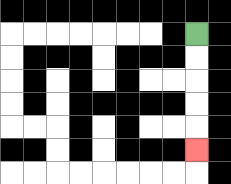{'start': '[8, 1]', 'end': '[8, 6]', 'path_directions': 'D,D,D,D,D', 'path_coordinates': '[[8, 1], [8, 2], [8, 3], [8, 4], [8, 5], [8, 6]]'}